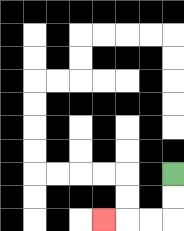{'start': '[7, 7]', 'end': '[4, 9]', 'path_directions': 'D,D,L,L,L', 'path_coordinates': '[[7, 7], [7, 8], [7, 9], [6, 9], [5, 9], [4, 9]]'}